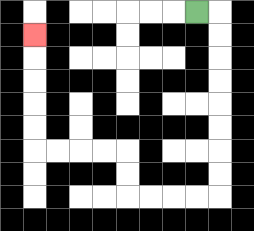{'start': '[8, 0]', 'end': '[1, 1]', 'path_directions': 'R,D,D,D,D,D,D,D,D,L,L,L,L,U,U,L,L,L,L,U,U,U,U,U', 'path_coordinates': '[[8, 0], [9, 0], [9, 1], [9, 2], [9, 3], [9, 4], [9, 5], [9, 6], [9, 7], [9, 8], [8, 8], [7, 8], [6, 8], [5, 8], [5, 7], [5, 6], [4, 6], [3, 6], [2, 6], [1, 6], [1, 5], [1, 4], [1, 3], [1, 2], [1, 1]]'}